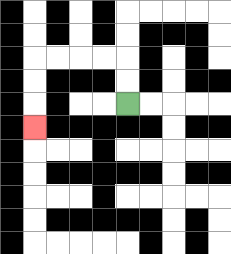{'start': '[5, 4]', 'end': '[1, 5]', 'path_directions': 'U,U,L,L,L,L,D,D,D', 'path_coordinates': '[[5, 4], [5, 3], [5, 2], [4, 2], [3, 2], [2, 2], [1, 2], [1, 3], [1, 4], [1, 5]]'}